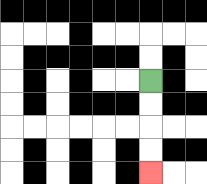{'start': '[6, 3]', 'end': '[6, 7]', 'path_directions': 'D,D,D,D', 'path_coordinates': '[[6, 3], [6, 4], [6, 5], [6, 6], [6, 7]]'}